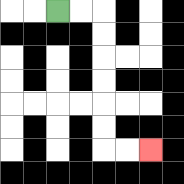{'start': '[2, 0]', 'end': '[6, 6]', 'path_directions': 'R,R,D,D,D,D,D,D,R,R', 'path_coordinates': '[[2, 0], [3, 0], [4, 0], [4, 1], [4, 2], [4, 3], [4, 4], [4, 5], [4, 6], [5, 6], [6, 6]]'}